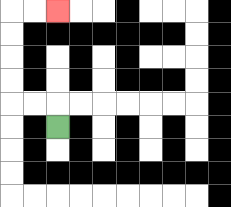{'start': '[2, 5]', 'end': '[2, 0]', 'path_directions': 'U,L,L,U,U,U,U,R,R', 'path_coordinates': '[[2, 5], [2, 4], [1, 4], [0, 4], [0, 3], [0, 2], [0, 1], [0, 0], [1, 0], [2, 0]]'}